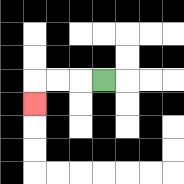{'start': '[4, 3]', 'end': '[1, 4]', 'path_directions': 'L,L,L,D', 'path_coordinates': '[[4, 3], [3, 3], [2, 3], [1, 3], [1, 4]]'}